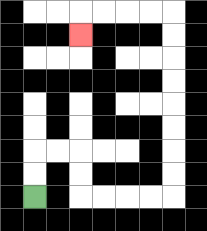{'start': '[1, 8]', 'end': '[3, 1]', 'path_directions': 'U,U,R,R,D,D,R,R,R,R,U,U,U,U,U,U,U,U,L,L,L,L,D', 'path_coordinates': '[[1, 8], [1, 7], [1, 6], [2, 6], [3, 6], [3, 7], [3, 8], [4, 8], [5, 8], [6, 8], [7, 8], [7, 7], [7, 6], [7, 5], [7, 4], [7, 3], [7, 2], [7, 1], [7, 0], [6, 0], [5, 0], [4, 0], [3, 0], [3, 1]]'}